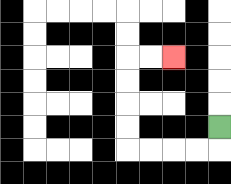{'start': '[9, 5]', 'end': '[7, 2]', 'path_directions': 'D,L,L,L,L,U,U,U,U,R,R', 'path_coordinates': '[[9, 5], [9, 6], [8, 6], [7, 6], [6, 6], [5, 6], [5, 5], [5, 4], [5, 3], [5, 2], [6, 2], [7, 2]]'}